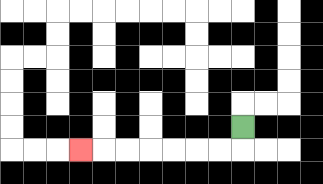{'start': '[10, 5]', 'end': '[3, 6]', 'path_directions': 'D,L,L,L,L,L,L,L', 'path_coordinates': '[[10, 5], [10, 6], [9, 6], [8, 6], [7, 6], [6, 6], [5, 6], [4, 6], [3, 6]]'}